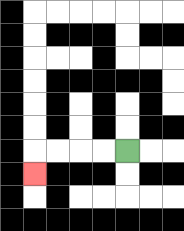{'start': '[5, 6]', 'end': '[1, 7]', 'path_directions': 'L,L,L,L,D', 'path_coordinates': '[[5, 6], [4, 6], [3, 6], [2, 6], [1, 6], [1, 7]]'}